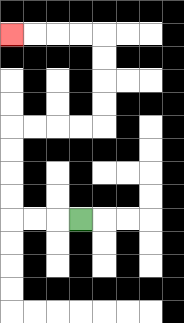{'start': '[3, 9]', 'end': '[0, 1]', 'path_directions': 'L,L,L,U,U,U,U,R,R,R,R,U,U,U,U,L,L,L,L', 'path_coordinates': '[[3, 9], [2, 9], [1, 9], [0, 9], [0, 8], [0, 7], [0, 6], [0, 5], [1, 5], [2, 5], [3, 5], [4, 5], [4, 4], [4, 3], [4, 2], [4, 1], [3, 1], [2, 1], [1, 1], [0, 1]]'}